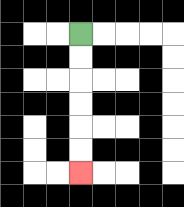{'start': '[3, 1]', 'end': '[3, 7]', 'path_directions': 'D,D,D,D,D,D', 'path_coordinates': '[[3, 1], [3, 2], [3, 3], [3, 4], [3, 5], [3, 6], [3, 7]]'}